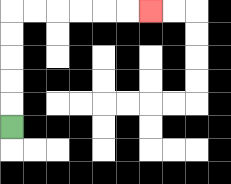{'start': '[0, 5]', 'end': '[6, 0]', 'path_directions': 'U,U,U,U,U,R,R,R,R,R,R', 'path_coordinates': '[[0, 5], [0, 4], [0, 3], [0, 2], [0, 1], [0, 0], [1, 0], [2, 0], [3, 0], [4, 0], [5, 0], [6, 0]]'}